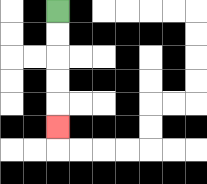{'start': '[2, 0]', 'end': '[2, 5]', 'path_directions': 'D,D,D,D,D', 'path_coordinates': '[[2, 0], [2, 1], [2, 2], [2, 3], [2, 4], [2, 5]]'}